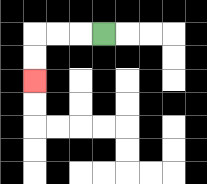{'start': '[4, 1]', 'end': '[1, 3]', 'path_directions': 'L,L,L,D,D', 'path_coordinates': '[[4, 1], [3, 1], [2, 1], [1, 1], [1, 2], [1, 3]]'}